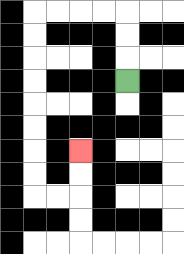{'start': '[5, 3]', 'end': '[3, 6]', 'path_directions': 'U,U,U,L,L,L,L,D,D,D,D,D,D,D,D,R,R,U,U', 'path_coordinates': '[[5, 3], [5, 2], [5, 1], [5, 0], [4, 0], [3, 0], [2, 0], [1, 0], [1, 1], [1, 2], [1, 3], [1, 4], [1, 5], [1, 6], [1, 7], [1, 8], [2, 8], [3, 8], [3, 7], [3, 6]]'}